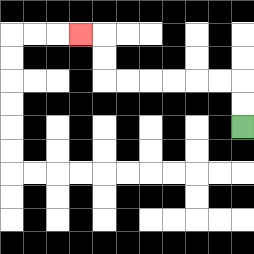{'start': '[10, 5]', 'end': '[3, 1]', 'path_directions': 'U,U,L,L,L,L,L,L,U,U,L', 'path_coordinates': '[[10, 5], [10, 4], [10, 3], [9, 3], [8, 3], [7, 3], [6, 3], [5, 3], [4, 3], [4, 2], [4, 1], [3, 1]]'}